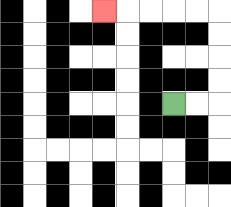{'start': '[7, 4]', 'end': '[4, 0]', 'path_directions': 'R,R,U,U,U,U,L,L,L,L,L', 'path_coordinates': '[[7, 4], [8, 4], [9, 4], [9, 3], [9, 2], [9, 1], [9, 0], [8, 0], [7, 0], [6, 0], [5, 0], [4, 0]]'}